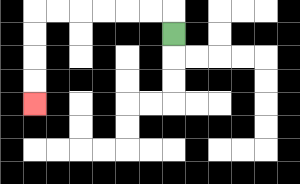{'start': '[7, 1]', 'end': '[1, 4]', 'path_directions': 'U,L,L,L,L,L,L,D,D,D,D', 'path_coordinates': '[[7, 1], [7, 0], [6, 0], [5, 0], [4, 0], [3, 0], [2, 0], [1, 0], [1, 1], [1, 2], [1, 3], [1, 4]]'}